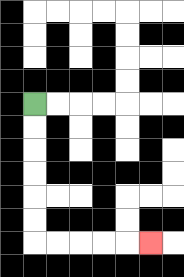{'start': '[1, 4]', 'end': '[6, 10]', 'path_directions': 'D,D,D,D,D,D,R,R,R,R,R', 'path_coordinates': '[[1, 4], [1, 5], [1, 6], [1, 7], [1, 8], [1, 9], [1, 10], [2, 10], [3, 10], [4, 10], [5, 10], [6, 10]]'}